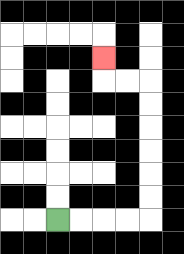{'start': '[2, 9]', 'end': '[4, 2]', 'path_directions': 'R,R,R,R,U,U,U,U,U,U,L,L,U', 'path_coordinates': '[[2, 9], [3, 9], [4, 9], [5, 9], [6, 9], [6, 8], [6, 7], [6, 6], [6, 5], [6, 4], [6, 3], [5, 3], [4, 3], [4, 2]]'}